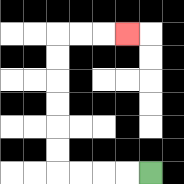{'start': '[6, 7]', 'end': '[5, 1]', 'path_directions': 'L,L,L,L,U,U,U,U,U,U,R,R,R', 'path_coordinates': '[[6, 7], [5, 7], [4, 7], [3, 7], [2, 7], [2, 6], [2, 5], [2, 4], [2, 3], [2, 2], [2, 1], [3, 1], [4, 1], [5, 1]]'}